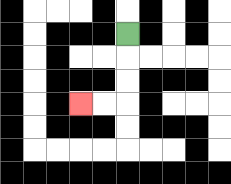{'start': '[5, 1]', 'end': '[3, 4]', 'path_directions': 'D,D,D,L,L', 'path_coordinates': '[[5, 1], [5, 2], [5, 3], [5, 4], [4, 4], [3, 4]]'}